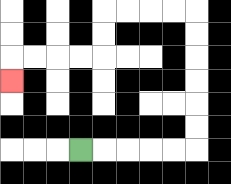{'start': '[3, 6]', 'end': '[0, 3]', 'path_directions': 'R,R,R,R,R,U,U,U,U,U,U,L,L,L,L,D,D,L,L,L,L,D', 'path_coordinates': '[[3, 6], [4, 6], [5, 6], [6, 6], [7, 6], [8, 6], [8, 5], [8, 4], [8, 3], [8, 2], [8, 1], [8, 0], [7, 0], [6, 0], [5, 0], [4, 0], [4, 1], [4, 2], [3, 2], [2, 2], [1, 2], [0, 2], [0, 3]]'}